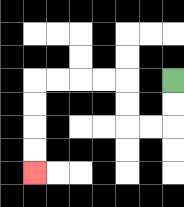{'start': '[7, 3]', 'end': '[1, 7]', 'path_directions': 'D,D,L,L,U,U,L,L,L,L,D,D,D,D', 'path_coordinates': '[[7, 3], [7, 4], [7, 5], [6, 5], [5, 5], [5, 4], [5, 3], [4, 3], [3, 3], [2, 3], [1, 3], [1, 4], [1, 5], [1, 6], [1, 7]]'}